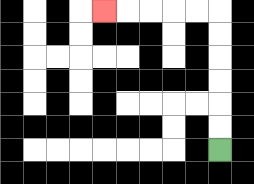{'start': '[9, 6]', 'end': '[4, 0]', 'path_directions': 'U,U,U,U,U,U,L,L,L,L,L', 'path_coordinates': '[[9, 6], [9, 5], [9, 4], [9, 3], [9, 2], [9, 1], [9, 0], [8, 0], [7, 0], [6, 0], [5, 0], [4, 0]]'}